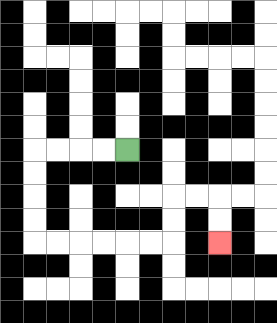{'start': '[5, 6]', 'end': '[9, 10]', 'path_directions': 'L,L,L,L,D,D,D,D,R,R,R,R,R,R,U,U,R,R,D,D', 'path_coordinates': '[[5, 6], [4, 6], [3, 6], [2, 6], [1, 6], [1, 7], [1, 8], [1, 9], [1, 10], [2, 10], [3, 10], [4, 10], [5, 10], [6, 10], [7, 10], [7, 9], [7, 8], [8, 8], [9, 8], [9, 9], [9, 10]]'}